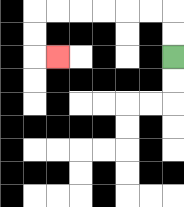{'start': '[7, 2]', 'end': '[2, 2]', 'path_directions': 'U,U,L,L,L,L,L,L,D,D,R', 'path_coordinates': '[[7, 2], [7, 1], [7, 0], [6, 0], [5, 0], [4, 0], [3, 0], [2, 0], [1, 0], [1, 1], [1, 2], [2, 2]]'}